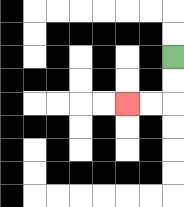{'start': '[7, 2]', 'end': '[5, 4]', 'path_directions': 'D,D,L,L', 'path_coordinates': '[[7, 2], [7, 3], [7, 4], [6, 4], [5, 4]]'}